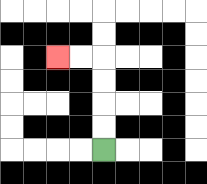{'start': '[4, 6]', 'end': '[2, 2]', 'path_directions': 'U,U,U,U,L,L', 'path_coordinates': '[[4, 6], [4, 5], [4, 4], [4, 3], [4, 2], [3, 2], [2, 2]]'}